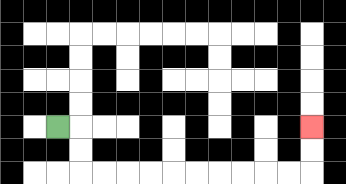{'start': '[2, 5]', 'end': '[13, 5]', 'path_directions': 'R,D,D,R,R,R,R,R,R,R,R,R,R,U,U', 'path_coordinates': '[[2, 5], [3, 5], [3, 6], [3, 7], [4, 7], [5, 7], [6, 7], [7, 7], [8, 7], [9, 7], [10, 7], [11, 7], [12, 7], [13, 7], [13, 6], [13, 5]]'}